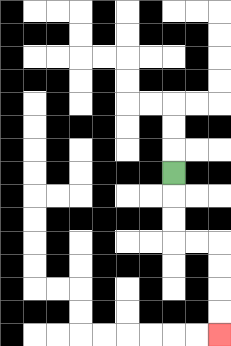{'start': '[7, 7]', 'end': '[9, 14]', 'path_directions': 'D,D,D,R,R,D,D,D,D', 'path_coordinates': '[[7, 7], [7, 8], [7, 9], [7, 10], [8, 10], [9, 10], [9, 11], [9, 12], [9, 13], [9, 14]]'}